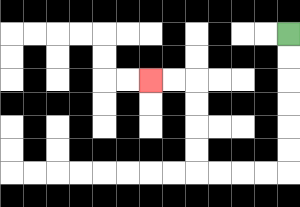{'start': '[12, 1]', 'end': '[6, 3]', 'path_directions': 'D,D,D,D,D,D,L,L,L,L,U,U,U,U,L,L', 'path_coordinates': '[[12, 1], [12, 2], [12, 3], [12, 4], [12, 5], [12, 6], [12, 7], [11, 7], [10, 7], [9, 7], [8, 7], [8, 6], [8, 5], [8, 4], [8, 3], [7, 3], [6, 3]]'}